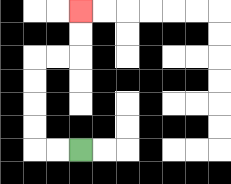{'start': '[3, 6]', 'end': '[3, 0]', 'path_directions': 'L,L,U,U,U,U,R,R,U,U', 'path_coordinates': '[[3, 6], [2, 6], [1, 6], [1, 5], [1, 4], [1, 3], [1, 2], [2, 2], [3, 2], [3, 1], [3, 0]]'}